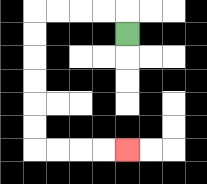{'start': '[5, 1]', 'end': '[5, 6]', 'path_directions': 'U,L,L,L,L,D,D,D,D,D,D,R,R,R,R', 'path_coordinates': '[[5, 1], [5, 0], [4, 0], [3, 0], [2, 0], [1, 0], [1, 1], [1, 2], [1, 3], [1, 4], [1, 5], [1, 6], [2, 6], [3, 6], [4, 6], [5, 6]]'}